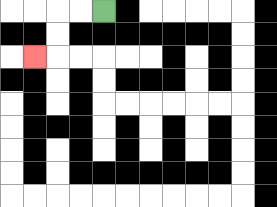{'start': '[4, 0]', 'end': '[1, 2]', 'path_directions': 'L,L,D,D,L', 'path_coordinates': '[[4, 0], [3, 0], [2, 0], [2, 1], [2, 2], [1, 2]]'}